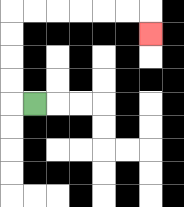{'start': '[1, 4]', 'end': '[6, 1]', 'path_directions': 'L,U,U,U,U,R,R,R,R,R,R,D', 'path_coordinates': '[[1, 4], [0, 4], [0, 3], [0, 2], [0, 1], [0, 0], [1, 0], [2, 0], [3, 0], [4, 0], [5, 0], [6, 0], [6, 1]]'}